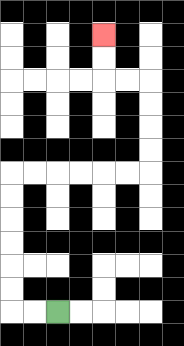{'start': '[2, 13]', 'end': '[4, 1]', 'path_directions': 'L,L,U,U,U,U,U,U,R,R,R,R,R,R,U,U,U,U,L,L,U,U', 'path_coordinates': '[[2, 13], [1, 13], [0, 13], [0, 12], [0, 11], [0, 10], [0, 9], [0, 8], [0, 7], [1, 7], [2, 7], [3, 7], [4, 7], [5, 7], [6, 7], [6, 6], [6, 5], [6, 4], [6, 3], [5, 3], [4, 3], [4, 2], [4, 1]]'}